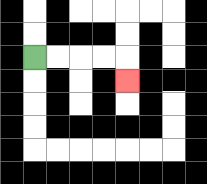{'start': '[1, 2]', 'end': '[5, 3]', 'path_directions': 'R,R,R,R,D', 'path_coordinates': '[[1, 2], [2, 2], [3, 2], [4, 2], [5, 2], [5, 3]]'}